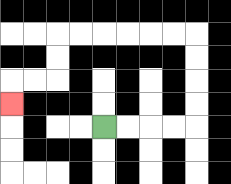{'start': '[4, 5]', 'end': '[0, 4]', 'path_directions': 'R,R,R,R,U,U,U,U,L,L,L,L,L,L,D,D,L,L,D', 'path_coordinates': '[[4, 5], [5, 5], [6, 5], [7, 5], [8, 5], [8, 4], [8, 3], [8, 2], [8, 1], [7, 1], [6, 1], [5, 1], [4, 1], [3, 1], [2, 1], [2, 2], [2, 3], [1, 3], [0, 3], [0, 4]]'}